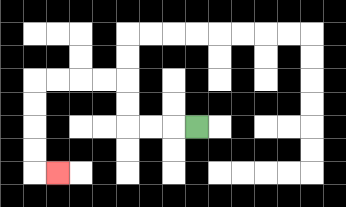{'start': '[8, 5]', 'end': '[2, 7]', 'path_directions': 'L,L,L,U,U,L,L,L,L,D,D,D,D,R', 'path_coordinates': '[[8, 5], [7, 5], [6, 5], [5, 5], [5, 4], [5, 3], [4, 3], [3, 3], [2, 3], [1, 3], [1, 4], [1, 5], [1, 6], [1, 7], [2, 7]]'}